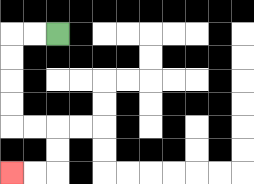{'start': '[2, 1]', 'end': '[0, 7]', 'path_directions': 'L,L,D,D,D,D,R,R,D,D,L,L', 'path_coordinates': '[[2, 1], [1, 1], [0, 1], [0, 2], [0, 3], [0, 4], [0, 5], [1, 5], [2, 5], [2, 6], [2, 7], [1, 7], [0, 7]]'}